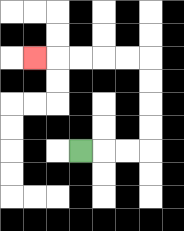{'start': '[3, 6]', 'end': '[1, 2]', 'path_directions': 'R,R,R,U,U,U,U,L,L,L,L,L', 'path_coordinates': '[[3, 6], [4, 6], [5, 6], [6, 6], [6, 5], [6, 4], [6, 3], [6, 2], [5, 2], [4, 2], [3, 2], [2, 2], [1, 2]]'}